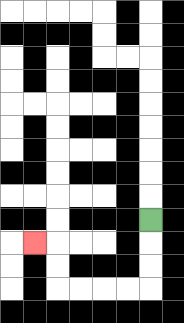{'start': '[6, 9]', 'end': '[1, 10]', 'path_directions': 'D,D,D,L,L,L,L,U,U,L', 'path_coordinates': '[[6, 9], [6, 10], [6, 11], [6, 12], [5, 12], [4, 12], [3, 12], [2, 12], [2, 11], [2, 10], [1, 10]]'}